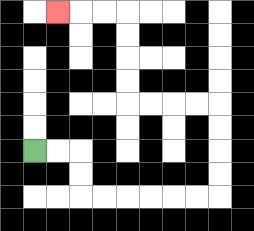{'start': '[1, 6]', 'end': '[2, 0]', 'path_directions': 'R,R,D,D,R,R,R,R,R,R,U,U,U,U,L,L,L,L,U,U,U,U,L,L,L', 'path_coordinates': '[[1, 6], [2, 6], [3, 6], [3, 7], [3, 8], [4, 8], [5, 8], [6, 8], [7, 8], [8, 8], [9, 8], [9, 7], [9, 6], [9, 5], [9, 4], [8, 4], [7, 4], [6, 4], [5, 4], [5, 3], [5, 2], [5, 1], [5, 0], [4, 0], [3, 0], [2, 0]]'}